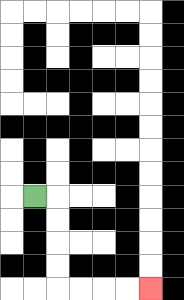{'start': '[1, 8]', 'end': '[6, 12]', 'path_directions': 'R,D,D,D,D,R,R,R,R', 'path_coordinates': '[[1, 8], [2, 8], [2, 9], [2, 10], [2, 11], [2, 12], [3, 12], [4, 12], [5, 12], [6, 12]]'}